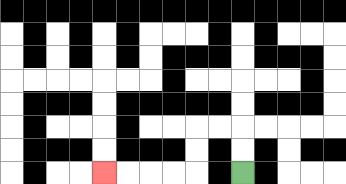{'start': '[10, 7]', 'end': '[4, 7]', 'path_directions': 'U,U,L,L,D,D,L,L,L,L', 'path_coordinates': '[[10, 7], [10, 6], [10, 5], [9, 5], [8, 5], [8, 6], [8, 7], [7, 7], [6, 7], [5, 7], [4, 7]]'}